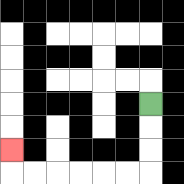{'start': '[6, 4]', 'end': '[0, 6]', 'path_directions': 'D,D,D,L,L,L,L,L,L,U', 'path_coordinates': '[[6, 4], [6, 5], [6, 6], [6, 7], [5, 7], [4, 7], [3, 7], [2, 7], [1, 7], [0, 7], [0, 6]]'}